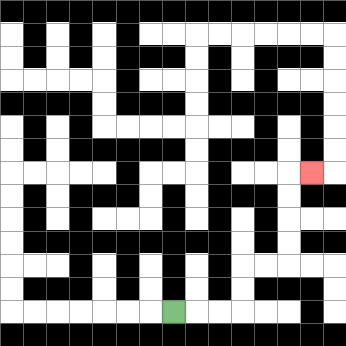{'start': '[7, 13]', 'end': '[13, 7]', 'path_directions': 'R,R,R,U,U,R,R,U,U,U,U,R', 'path_coordinates': '[[7, 13], [8, 13], [9, 13], [10, 13], [10, 12], [10, 11], [11, 11], [12, 11], [12, 10], [12, 9], [12, 8], [12, 7], [13, 7]]'}